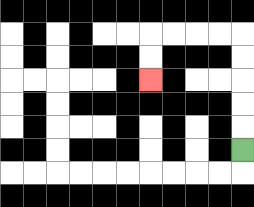{'start': '[10, 6]', 'end': '[6, 3]', 'path_directions': 'U,U,U,U,U,L,L,L,L,D,D', 'path_coordinates': '[[10, 6], [10, 5], [10, 4], [10, 3], [10, 2], [10, 1], [9, 1], [8, 1], [7, 1], [6, 1], [6, 2], [6, 3]]'}